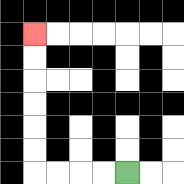{'start': '[5, 7]', 'end': '[1, 1]', 'path_directions': 'L,L,L,L,U,U,U,U,U,U', 'path_coordinates': '[[5, 7], [4, 7], [3, 7], [2, 7], [1, 7], [1, 6], [1, 5], [1, 4], [1, 3], [1, 2], [1, 1]]'}